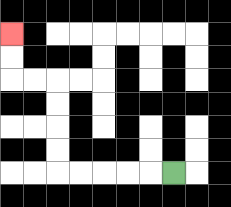{'start': '[7, 7]', 'end': '[0, 1]', 'path_directions': 'L,L,L,L,L,U,U,U,U,L,L,U,U', 'path_coordinates': '[[7, 7], [6, 7], [5, 7], [4, 7], [3, 7], [2, 7], [2, 6], [2, 5], [2, 4], [2, 3], [1, 3], [0, 3], [0, 2], [0, 1]]'}